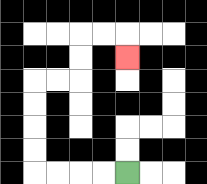{'start': '[5, 7]', 'end': '[5, 2]', 'path_directions': 'L,L,L,L,U,U,U,U,R,R,U,U,R,R,D', 'path_coordinates': '[[5, 7], [4, 7], [3, 7], [2, 7], [1, 7], [1, 6], [1, 5], [1, 4], [1, 3], [2, 3], [3, 3], [3, 2], [3, 1], [4, 1], [5, 1], [5, 2]]'}